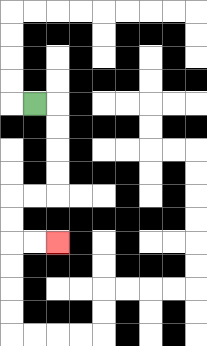{'start': '[1, 4]', 'end': '[2, 10]', 'path_directions': 'R,D,D,D,D,L,L,D,D,R,R', 'path_coordinates': '[[1, 4], [2, 4], [2, 5], [2, 6], [2, 7], [2, 8], [1, 8], [0, 8], [0, 9], [0, 10], [1, 10], [2, 10]]'}